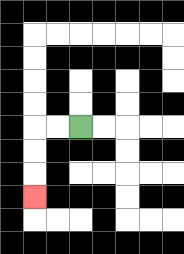{'start': '[3, 5]', 'end': '[1, 8]', 'path_directions': 'L,L,D,D,D', 'path_coordinates': '[[3, 5], [2, 5], [1, 5], [1, 6], [1, 7], [1, 8]]'}